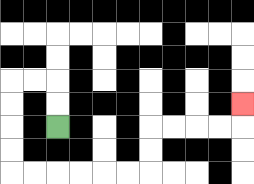{'start': '[2, 5]', 'end': '[10, 4]', 'path_directions': 'U,U,L,L,D,D,D,D,R,R,R,R,R,R,U,U,R,R,R,R,U', 'path_coordinates': '[[2, 5], [2, 4], [2, 3], [1, 3], [0, 3], [0, 4], [0, 5], [0, 6], [0, 7], [1, 7], [2, 7], [3, 7], [4, 7], [5, 7], [6, 7], [6, 6], [6, 5], [7, 5], [8, 5], [9, 5], [10, 5], [10, 4]]'}